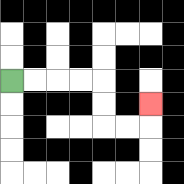{'start': '[0, 3]', 'end': '[6, 4]', 'path_directions': 'R,R,R,R,D,D,R,R,U', 'path_coordinates': '[[0, 3], [1, 3], [2, 3], [3, 3], [4, 3], [4, 4], [4, 5], [5, 5], [6, 5], [6, 4]]'}